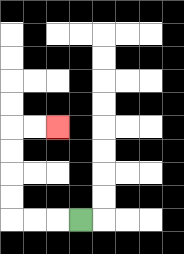{'start': '[3, 9]', 'end': '[2, 5]', 'path_directions': 'L,L,L,U,U,U,U,R,R', 'path_coordinates': '[[3, 9], [2, 9], [1, 9], [0, 9], [0, 8], [0, 7], [0, 6], [0, 5], [1, 5], [2, 5]]'}